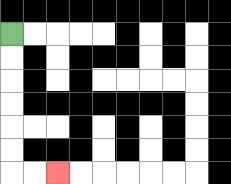{'start': '[0, 1]', 'end': '[2, 7]', 'path_directions': 'D,D,D,D,D,D,R,R', 'path_coordinates': '[[0, 1], [0, 2], [0, 3], [0, 4], [0, 5], [0, 6], [0, 7], [1, 7], [2, 7]]'}